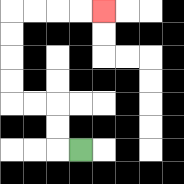{'start': '[3, 6]', 'end': '[4, 0]', 'path_directions': 'L,U,U,L,L,U,U,U,U,R,R,R,R', 'path_coordinates': '[[3, 6], [2, 6], [2, 5], [2, 4], [1, 4], [0, 4], [0, 3], [0, 2], [0, 1], [0, 0], [1, 0], [2, 0], [3, 0], [4, 0]]'}